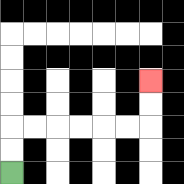{'start': '[0, 7]', 'end': '[6, 3]', 'path_directions': 'U,U,R,R,R,R,R,R,U,U', 'path_coordinates': '[[0, 7], [0, 6], [0, 5], [1, 5], [2, 5], [3, 5], [4, 5], [5, 5], [6, 5], [6, 4], [6, 3]]'}